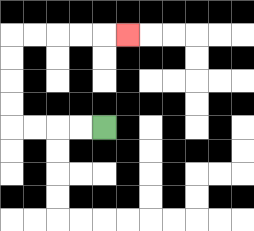{'start': '[4, 5]', 'end': '[5, 1]', 'path_directions': 'L,L,L,L,U,U,U,U,R,R,R,R,R', 'path_coordinates': '[[4, 5], [3, 5], [2, 5], [1, 5], [0, 5], [0, 4], [0, 3], [0, 2], [0, 1], [1, 1], [2, 1], [3, 1], [4, 1], [5, 1]]'}